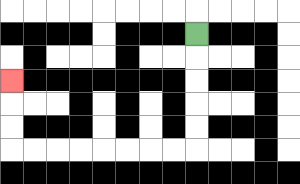{'start': '[8, 1]', 'end': '[0, 3]', 'path_directions': 'D,D,D,D,D,L,L,L,L,L,L,L,L,U,U,U', 'path_coordinates': '[[8, 1], [8, 2], [8, 3], [8, 4], [8, 5], [8, 6], [7, 6], [6, 6], [5, 6], [4, 6], [3, 6], [2, 6], [1, 6], [0, 6], [0, 5], [0, 4], [0, 3]]'}